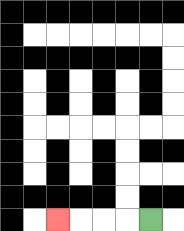{'start': '[6, 9]', 'end': '[2, 9]', 'path_directions': 'L,L,L,L', 'path_coordinates': '[[6, 9], [5, 9], [4, 9], [3, 9], [2, 9]]'}